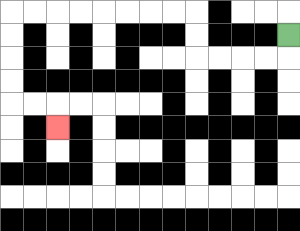{'start': '[12, 1]', 'end': '[2, 5]', 'path_directions': 'D,L,L,L,L,U,U,L,L,L,L,L,L,L,L,D,D,D,D,R,R,D', 'path_coordinates': '[[12, 1], [12, 2], [11, 2], [10, 2], [9, 2], [8, 2], [8, 1], [8, 0], [7, 0], [6, 0], [5, 0], [4, 0], [3, 0], [2, 0], [1, 0], [0, 0], [0, 1], [0, 2], [0, 3], [0, 4], [1, 4], [2, 4], [2, 5]]'}